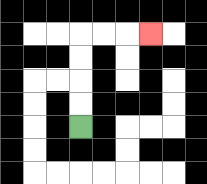{'start': '[3, 5]', 'end': '[6, 1]', 'path_directions': 'U,U,U,U,R,R,R', 'path_coordinates': '[[3, 5], [3, 4], [3, 3], [3, 2], [3, 1], [4, 1], [5, 1], [6, 1]]'}